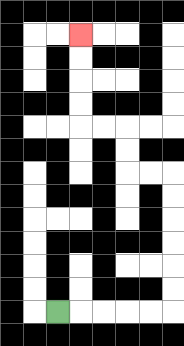{'start': '[2, 13]', 'end': '[3, 1]', 'path_directions': 'R,R,R,R,R,U,U,U,U,U,U,L,L,U,U,L,L,U,U,U,U', 'path_coordinates': '[[2, 13], [3, 13], [4, 13], [5, 13], [6, 13], [7, 13], [7, 12], [7, 11], [7, 10], [7, 9], [7, 8], [7, 7], [6, 7], [5, 7], [5, 6], [5, 5], [4, 5], [3, 5], [3, 4], [3, 3], [3, 2], [3, 1]]'}